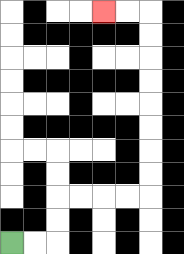{'start': '[0, 10]', 'end': '[4, 0]', 'path_directions': 'R,R,U,U,R,R,R,R,U,U,U,U,U,U,U,U,L,L', 'path_coordinates': '[[0, 10], [1, 10], [2, 10], [2, 9], [2, 8], [3, 8], [4, 8], [5, 8], [6, 8], [6, 7], [6, 6], [6, 5], [6, 4], [6, 3], [6, 2], [6, 1], [6, 0], [5, 0], [4, 0]]'}